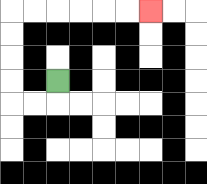{'start': '[2, 3]', 'end': '[6, 0]', 'path_directions': 'D,L,L,U,U,U,U,R,R,R,R,R,R', 'path_coordinates': '[[2, 3], [2, 4], [1, 4], [0, 4], [0, 3], [0, 2], [0, 1], [0, 0], [1, 0], [2, 0], [3, 0], [4, 0], [5, 0], [6, 0]]'}